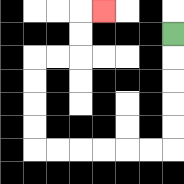{'start': '[7, 1]', 'end': '[4, 0]', 'path_directions': 'D,D,D,D,D,L,L,L,L,L,L,U,U,U,U,R,R,U,U,R', 'path_coordinates': '[[7, 1], [7, 2], [7, 3], [7, 4], [7, 5], [7, 6], [6, 6], [5, 6], [4, 6], [3, 6], [2, 6], [1, 6], [1, 5], [1, 4], [1, 3], [1, 2], [2, 2], [3, 2], [3, 1], [3, 0], [4, 0]]'}